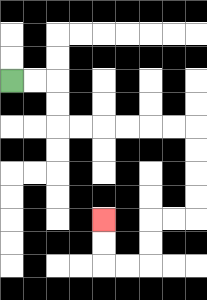{'start': '[0, 3]', 'end': '[4, 9]', 'path_directions': 'R,R,D,D,R,R,R,R,R,R,D,D,D,D,L,L,D,D,L,L,U,U', 'path_coordinates': '[[0, 3], [1, 3], [2, 3], [2, 4], [2, 5], [3, 5], [4, 5], [5, 5], [6, 5], [7, 5], [8, 5], [8, 6], [8, 7], [8, 8], [8, 9], [7, 9], [6, 9], [6, 10], [6, 11], [5, 11], [4, 11], [4, 10], [4, 9]]'}